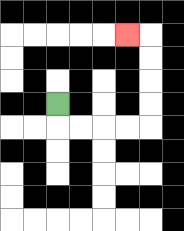{'start': '[2, 4]', 'end': '[5, 1]', 'path_directions': 'D,R,R,R,R,U,U,U,U,L', 'path_coordinates': '[[2, 4], [2, 5], [3, 5], [4, 5], [5, 5], [6, 5], [6, 4], [6, 3], [6, 2], [6, 1], [5, 1]]'}